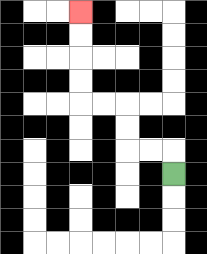{'start': '[7, 7]', 'end': '[3, 0]', 'path_directions': 'U,L,L,U,U,L,L,U,U,U,U', 'path_coordinates': '[[7, 7], [7, 6], [6, 6], [5, 6], [5, 5], [5, 4], [4, 4], [3, 4], [3, 3], [3, 2], [3, 1], [3, 0]]'}